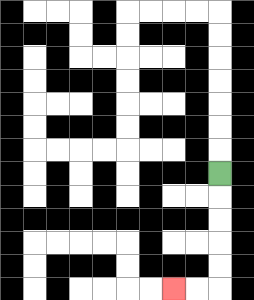{'start': '[9, 7]', 'end': '[7, 12]', 'path_directions': 'D,D,D,D,D,L,L', 'path_coordinates': '[[9, 7], [9, 8], [9, 9], [9, 10], [9, 11], [9, 12], [8, 12], [7, 12]]'}